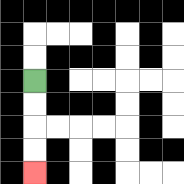{'start': '[1, 3]', 'end': '[1, 7]', 'path_directions': 'D,D,D,D', 'path_coordinates': '[[1, 3], [1, 4], [1, 5], [1, 6], [1, 7]]'}